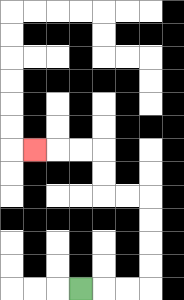{'start': '[3, 12]', 'end': '[1, 6]', 'path_directions': 'R,R,R,U,U,U,U,L,L,U,U,L,L,L', 'path_coordinates': '[[3, 12], [4, 12], [5, 12], [6, 12], [6, 11], [6, 10], [6, 9], [6, 8], [5, 8], [4, 8], [4, 7], [4, 6], [3, 6], [2, 6], [1, 6]]'}